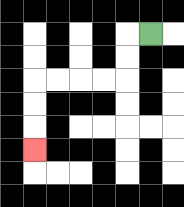{'start': '[6, 1]', 'end': '[1, 6]', 'path_directions': 'L,D,D,L,L,L,L,D,D,D', 'path_coordinates': '[[6, 1], [5, 1], [5, 2], [5, 3], [4, 3], [3, 3], [2, 3], [1, 3], [1, 4], [1, 5], [1, 6]]'}